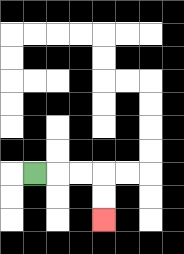{'start': '[1, 7]', 'end': '[4, 9]', 'path_directions': 'R,R,R,D,D', 'path_coordinates': '[[1, 7], [2, 7], [3, 7], [4, 7], [4, 8], [4, 9]]'}